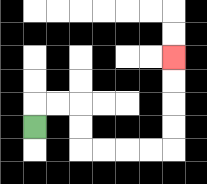{'start': '[1, 5]', 'end': '[7, 2]', 'path_directions': 'U,R,R,D,D,R,R,R,R,U,U,U,U', 'path_coordinates': '[[1, 5], [1, 4], [2, 4], [3, 4], [3, 5], [3, 6], [4, 6], [5, 6], [6, 6], [7, 6], [7, 5], [7, 4], [7, 3], [7, 2]]'}